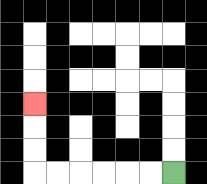{'start': '[7, 7]', 'end': '[1, 4]', 'path_directions': 'L,L,L,L,L,L,U,U,U', 'path_coordinates': '[[7, 7], [6, 7], [5, 7], [4, 7], [3, 7], [2, 7], [1, 7], [1, 6], [1, 5], [1, 4]]'}